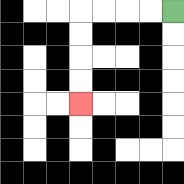{'start': '[7, 0]', 'end': '[3, 4]', 'path_directions': 'L,L,L,L,D,D,D,D', 'path_coordinates': '[[7, 0], [6, 0], [5, 0], [4, 0], [3, 0], [3, 1], [3, 2], [3, 3], [3, 4]]'}